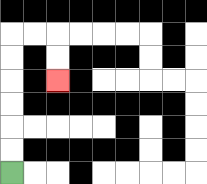{'start': '[0, 7]', 'end': '[2, 3]', 'path_directions': 'U,U,U,U,U,U,R,R,D,D', 'path_coordinates': '[[0, 7], [0, 6], [0, 5], [0, 4], [0, 3], [0, 2], [0, 1], [1, 1], [2, 1], [2, 2], [2, 3]]'}